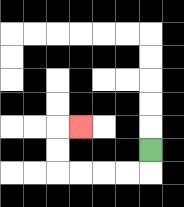{'start': '[6, 6]', 'end': '[3, 5]', 'path_directions': 'D,L,L,L,L,U,U,R', 'path_coordinates': '[[6, 6], [6, 7], [5, 7], [4, 7], [3, 7], [2, 7], [2, 6], [2, 5], [3, 5]]'}